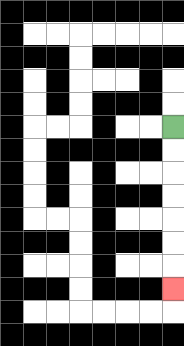{'start': '[7, 5]', 'end': '[7, 12]', 'path_directions': 'D,D,D,D,D,D,D', 'path_coordinates': '[[7, 5], [7, 6], [7, 7], [7, 8], [7, 9], [7, 10], [7, 11], [7, 12]]'}